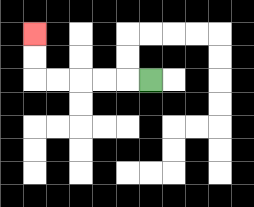{'start': '[6, 3]', 'end': '[1, 1]', 'path_directions': 'L,L,L,L,L,U,U', 'path_coordinates': '[[6, 3], [5, 3], [4, 3], [3, 3], [2, 3], [1, 3], [1, 2], [1, 1]]'}